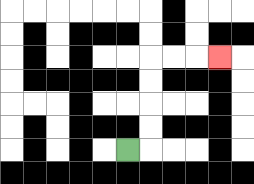{'start': '[5, 6]', 'end': '[9, 2]', 'path_directions': 'R,U,U,U,U,R,R,R', 'path_coordinates': '[[5, 6], [6, 6], [6, 5], [6, 4], [6, 3], [6, 2], [7, 2], [8, 2], [9, 2]]'}